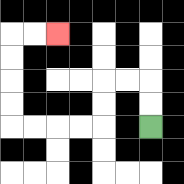{'start': '[6, 5]', 'end': '[2, 1]', 'path_directions': 'U,U,L,L,D,D,L,L,L,L,U,U,U,U,R,R', 'path_coordinates': '[[6, 5], [6, 4], [6, 3], [5, 3], [4, 3], [4, 4], [4, 5], [3, 5], [2, 5], [1, 5], [0, 5], [0, 4], [0, 3], [0, 2], [0, 1], [1, 1], [2, 1]]'}